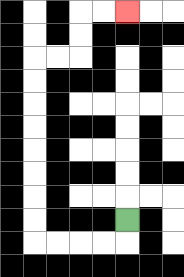{'start': '[5, 9]', 'end': '[5, 0]', 'path_directions': 'D,L,L,L,L,U,U,U,U,U,U,U,U,R,R,U,U,R,R', 'path_coordinates': '[[5, 9], [5, 10], [4, 10], [3, 10], [2, 10], [1, 10], [1, 9], [1, 8], [1, 7], [1, 6], [1, 5], [1, 4], [1, 3], [1, 2], [2, 2], [3, 2], [3, 1], [3, 0], [4, 0], [5, 0]]'}